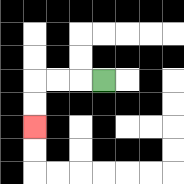{'start': '[4, 3]', 'end': '[1, 5]', 'path_directions': 'L,L,L,D,D', 'path_coordinates': '[[4, 3], [3, 3], [2, 3], [1, 3], [1, 4], [1, 5]]'}